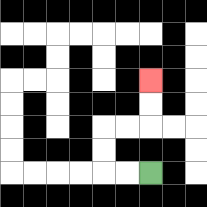{'start': '[6, 7]', 'end': '[6, 3]', 'path_directions': 'L,L,U,U,R,R,U,U', 'path_coordinates': '[[6, 7], [5, 7], [4, 7], [4, 6], [4, 5], [5, 5], [6, 5], [6, 4], [6, 3]]'}